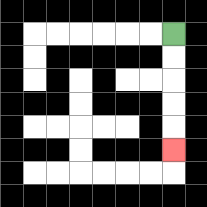{'start': '[7, 1]', 'end': '[7, 6]', 'path_directions': 'D,D,D,D,D', 'path_coordinates': '[[7, 1], [7, 2], [7, 3], [7, 4], [7, 5], [7, 6]]'}